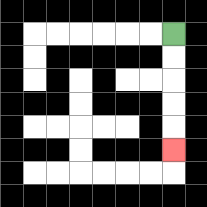{'start': '[7, 1]', 'end': '[7, 6]', 'path_directions': 'D,D,D,D,D', 'path_coordinates': '[[7, 1], [7, 2], [7, 3], [7, 4], [7, 5], [7, 6]]'}